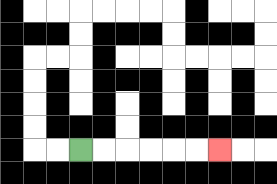{'start': '[3, 6]', 'end': '[9, 6]', 'path_directions': 'R,R,R,R,R,R', 'path_coordinates': '[[3, 6], [4, 6], [5, 6], [6, 6], [7, 6], [8, 6], [9, 6]]'}